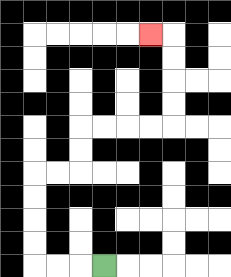{'start': '[4, 11]', 'end': '[6, 1]', 'path_directions': 'L,L,L,U,U,U,U,R,R,U,U,R,R,R,R,U,U,U,U,L', 'path_coordinates': '[[4, 11], [3, 11], [2, 11], [1, 11], [1, 10], [1, 9], [1, 8], [1, 7], [2, 7], [3, 7], [3, 6], [3, 5], [4, 5], [5, 5], [6, 5], [7, 5], [7, 4], [7, 3], [7, 2], [7, 1], [6, 1]]'}